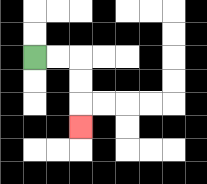{'start': '[1, 2]', 'end': '[3, 5]', 'path_directions': 'R,R,D,D,D', 'path_coordinates': '[[1, 2], [2, 2], [3, 2], [3, 3], [3, 4], [3, 5]]'}